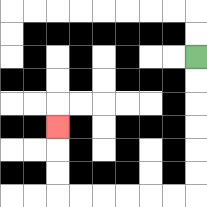{'start': '[8, 2]', 'end': '[2, 5]', 'path_directions': 'D,D,D,D,D,D,L,L,L,L,L,L,U,U,U', 'path_coordinates': '[[8, 2], [8, 3], [8, 4], [8, 5], [8, 6], [8, 7], [8, 8], [7, 8], [6, 8], [5, 8], [4, 8], [3, 8], [2, 8], [2, 7], [2, 6], [2, 5]]'}